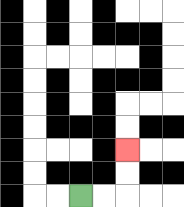{'start': '[3, 8]', 'end': '[5, 6]', 'path_directions': 'R,R,U,U', 'path_coordinates': '[[3, 8], [4, 8], [5, 8], [5, 7], [5, 6]]'}